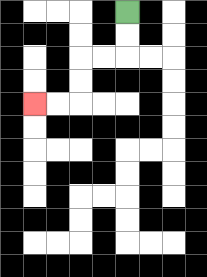{'start': '[5, 0]', 'end': '[1, 4]', 'path_directions': 'D,D,L,L,D,D,L,L', 'path_coordinates': '[[5, 0], [5, 1], [5, 2], [4, 2], [3, 2], [3, 3], [3, 4], [2, 4], [1, 4]]'}